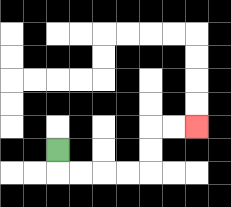{'start': '[2, 6]', 'end': '[8, 5]', 'path_directions': 'D,R,R,R,R,U,U,R,R', 'path_coordinates': '[[2, 6], [2, 7], [3, 7], [4, 7], [5, 7], [6, 7], [6, 6], [6, 5], [7, 5], [8, 5]]'}